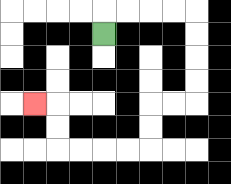{'start': '[4, 1]', 'end': '[1, 4]', 'path_directions': 'U,R,R,R,R,D,D,D,D,L,L,D,D,L,L,L,L,U,U,L', 'path_coordinates': '[[4, 1], [4, 0], [5, 0], [6, 0], [7, 0], [8, 0], [8, 1], [8, 2], [8, 3], [8, 4], [7, 4], [6, 4], [6, 5], [6, 6], [5, 6], [4, 6], [3, 6], [2, 6], [2, 5], [2, 4], [1, 4]]'}